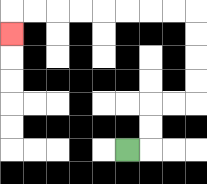{'start': '[5, 6]', 'end': '[0, 1]', 'path_directions': 'R,U,U,R,R,U,U,U,U,L,L,L,L,L,L,L,L,D', 'path_coordinates': '[[5, 6], [6, 6], [6, 5], [6, 4], [7, 4], [8, 4], [8, 3], [8, 2], [8, 1], [8, 0], [7, 0], [6, 0], [5, 0], [4, 0], [3, 0], [2, 0], [1, 0], [0, 0], [0, 1]]'}